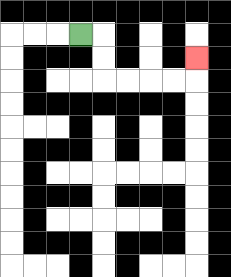{'start': '[3, 1]', 'end': '[8, 2]', 'path_directions': 'R,D,D,R,R,R,R,U', 'path_coordinates': '[[3, 1], [4, 1], [4, 2], [4, 3], [5, 3], [6, 3], [7, 3], [8, 3], [8, 2]]'}